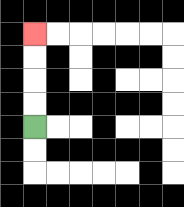{'start': '[1, 5]', 'end': '[1, 1]', 'path_directions': 'U,U,U,U', 'path_coordinates': '[[1, 5], [1, 4], [1, 3], [1, 2], [1, 1]]'}